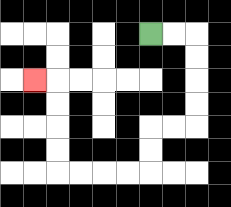{'start': '[6, 1]', 'end': '[1, 3]', 'path_directions': 'R,R,D,D,D,D,L,L,D,D,L,L,L,L,U,U,U,U,L', 'path_coordinates': '[[6, 1], [7, 1], [8, 1], [8, 2], [8, 3], [8, 4], [8, 5], [7, 5], [6, 5], [6, 6], [6, 7], [5, 7], [4, 7], [3, 7], [2, 7], [2, 6], [2, 5], [2, 4], [2, 3], [1, 3]]'}